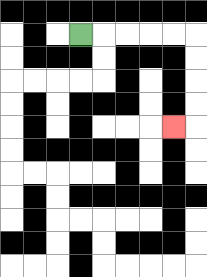{'start': '[3, 1]', 'end': '[7, 5]', 'path_directions': 'R,R,R,R,R,D,D,D,D,L', 'path_coordinates': '[[3, 1], [4, 1], [5, 1], [6, 1], [7, 1], [8, 1], [8, 2], [8, 3], [8, 4], [8, 5], [7, 5]]'}